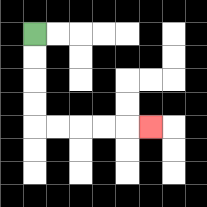{'start': '[1, 1]', 'end': '[6, 5]', 'path_directions': 'D,D,D,D,R,R,R,R,R', 'path_coordinates': '[[1, 1], [1, 2], [1, 3], [1, 4], [1, 5], [2, 5], [3, 5], [4, 5], [5, 5], [6, 5]]'}